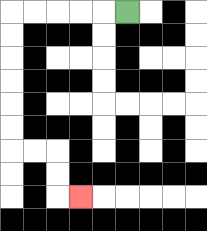{'start': '[5, 0]', 'end': '[3, 8]', 'path_directions': 'L,L,L,L,L,D,D,D,D,D,D,R,R,D,D,R', 'path_coordinates': '[[5, 0], [4, 0], [3, 0], [2, 0], [1, 0], [0, 0], [0, 1], [0, 2], [0, 3], [0, 4], [0, 5], [0, 6], [1, 6], [2, 6], [2, 7], [2, 8], [3, 8]]'}